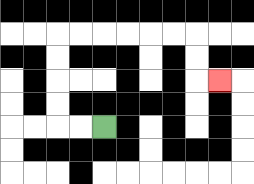{'start': '[4, 5]', 'end': '[9, 3]', 'path_directions': 'L,L,U,U,U,U,R,R,R,R,R,R,D,D,R', 'path_coordinates': '[[4, 5], [3, 5], [2, 5], [2, 4], [2, 3], [2, 2], [2, 1], [3, 1], [4, 1], [5, 1], [6, 1], [7, 1], [8, 1], [8, 2], [8, 3], [9, 3]]'}